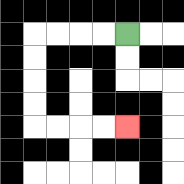{'start': '[5, 1]', 'end': '[5, 5]', 'path_directions': 'L,L,L,L,D,D,D,D,R,R,R,R', 'path_coordinates': '[[5, 1], [4, 1], [3, 1], [2, 1], [1, 1], [1, 2], [1, 3], [1, 4], [1, 5], [2, 5], [3, 5], [4, 5], [5, 5]]'}